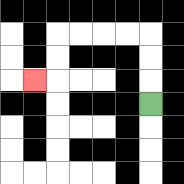{'start': '[6, 4]', 'end': '[1, 3]', 'path_directions': 'U,U,U,L,L,L,L,D,D,L', 'path_coordinates': '[[6, 4], [6, 3], [6, 2], [6, 1], [5, 1], [4, 1], [3, 1], [2, 1], [2, 2], [2, 3], [1, 3]]'}